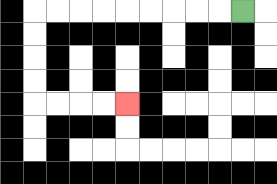{'start': '[10, 0]', 'end': '[5, 4]', 'path_directions': 'L,L,L,L,L,L,L,L,L,D,D,D,D,R,R,R,R', 'path_coordinates': '[[10, 0], [9, 0], [8, 0], [7, 0], [6, 0], [5, 0], [4, 0], [3, 0], [2, 0], [1, 0], [1, 1], [1, 2], [1, 3], [1, 4], [2, 4], [3, 4], [4, 4], [5, 4]]'}